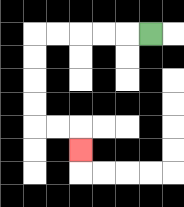{'start': '[6, 1]', 'end': '[3, 6]', 'path_directions': 'L,L,L,L,L,D,D,D,D,R,R,D', 'path_coordinates': '[[6, 1], [5, 1], [4, 1], [3, 1], [2, 1], [1, 1], [1, 2], [1, 3], [1, 4], [1, 5], [2, 5], [3, 5], [3, 6]]'}